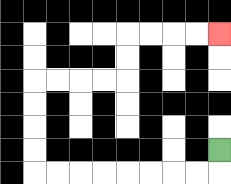{'start': '[9, 6]', 'end': '[9, 1]', 'path_directions': 'D,L,L,L,L,L,L,L,L,U,U,U,U,R,R,R,R,U,U,R,R,R,R', 'path_coordinates': '[[9, 6], [9, 7], [8, 7], [7, 7], [6, 7], [5, 7], [4, 7], [3, 7], [2, 7], [1, 7], [1, 6], [1, 5], [1, 4], [1, 3], [2, 3], [3, 3], [4, 3], [5, 3], [5, 2], [5, 1], [6, 1], [7, 1], [8, 1], [9, 1]]'}